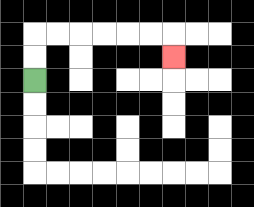{'start': '[1, 3]', 'end': '[7, 2]', 'path_directions': 'U,U,R,R,R,R,R,R,D', 'path_coordinates': '[[1, 3], [1, 2], [1, 1], [2, 1], [3, 1], [4, 1], [5, 1], [6, 1], [7, 1], [7, 2]]'}